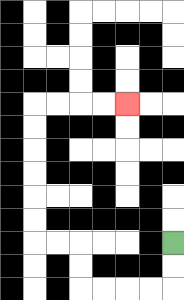{'start': '[7, 10]', 'end': '[5, 4]', 'path_directions': 'D,D,L,L,L,L,U,U,L,L,U,U,U,U,U,U,R,R,R,R', 'path_coordinates': '[[7, 10], [7, 11], [7, 12], [6, 12], [5, 12], [4, 12], [3, 12], [3, 11], [3, 10], [2, 10], [1, 10], [1, 9], [1, 8], [1, 7], [1, 6], [1, 5], [1, 4], [2, 4], [3, 4], [4, 4], [5, 4]]'}